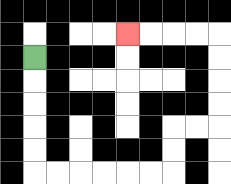{'start': '[1, 2]', 'end': '[5, 1]', 'path_directions': 'D,D,D,D,D,R,R,R,R,R,R,U,U,R,R,U,U,U,U,L,L,L,L', 'path_coordinates': '[[1, 2], [1, 3], [1, 4], [1, 5], [1, 6], [1, 7], [2, 7], [3, 7], [4, 7], [5, 7], [6, 7], [7, 7], [7, 6], [7, 5], [8, 5], [9, 5], [9, 4], [9, 3], [9, 2], [9, 1], [8, 1], [7, 1], [6, 1], [5, 1]]'}